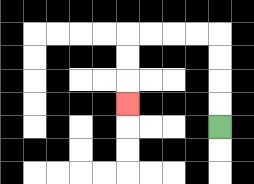{'start': '[9, 5]', 'end': '[5, 4]', 'path_directions': 'U,U,U,U,L,L,L,L,D,D,D', 'path_coordinates': '[[9, 5], [9, 4], [9, 3], [9, 2], [9, 1], [8, 1], [7, 1], [6, 1], [5, 1], [5, 2], [5, 3], [5, 4]]'}